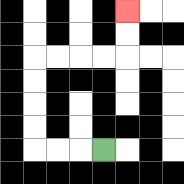{'start': '[4, 6]', 'end': '[5, 0]', 'path_directions': 'L,L,L,U,U,U,U,R,R,R,R,U,U', 'path_coordinates': '[[4, 6], [3, 6], [2, 6], [1, 6], [1, 5], [1, 4], [1, 3], [1, 2], [2, 2], [3, 2], [4, 2], [5, 2], [5, 1], [5, 0]]'}